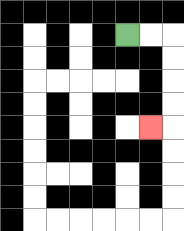{'start': '[5, 1]', 'end': '[6, 5]', 'path_directions': 'R,R,D,D,D,D,L', 'path_coordinates': '[[5, 1], [6, 1], [7, 1], [7, 2], [7, 3], [7, 4], [7, 5], [6, 5]]'}